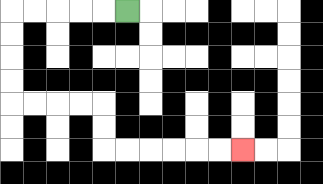{'start': '[5, 0]', 'end': '[10, 6]', 'path_directions': 'L,L,L,L,L,D,D,D,D,R,R,R,R,D,D,R,R,R,R,R,R', 'path_coordinates': '[[5, 0], [4, 0], [3, 0], [2, 0], [1, 0], [0, 0], [0, 1], [0, 2], [0, 3], [0, 4], [1, 4], [2, 4], [3, 4], [4, 4], [4, 5], [4, 6], [5, 6], [6, 6], [7, 6], [8, 6], [9, 6], [10, 6]]'}